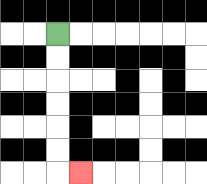{'start': '[2, 1]', 'end': '[3, 7]', 'path_directions': 'D,D,D,D,D,D,R', 'path_coordinates': '[[2, 1], [2, 2], [2, 3], [2, 4], [2, 5], [2, 6], [2, 7], [3, 7]]'}